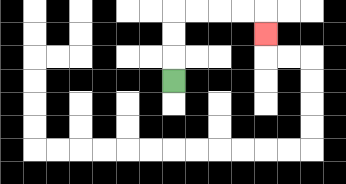{'start': '[7, 3]', 'end': '[11, 1]', 'path_directions': 'U,U,U,R,R,R,R,D', 'path_coordinates': '[[7, 3], [7, 2], [7, 1], [7, 0], [8, 0], [9, 0], [10, 0], [11, 0], [11, 1]]'}